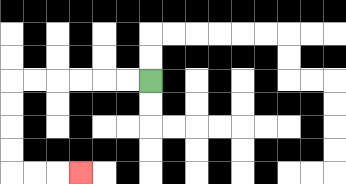{'start': '[6, 3]', 'end': '[3, 7]', 'path_directions': 'L,L,L,L,L,L,D,D,D,D,R,R,R', 'path_coordinates': '[[6, 3], [5, 3], [4, 3], [3, 3], [2, 3], [1, 3], [0, 3], [0, 4], [0, 5], [0, 6], [0, 7], [1, 7], [2, 7], [3, 7]]'}